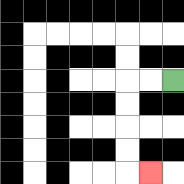{'start': '[7, 3]', 'end': '[6, 7]', 'path_directions': 'L,L,D,D,D,D,R', 'path_coordinates': '[[7, 3], [6, 3], [5, 3], [5, 4], [5, 5], [5, 6], [5, 7], [6, 7]]'}